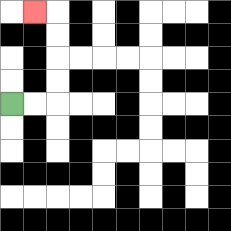{'start': '[0, 4]', 'end': '[1, 0]', 'path_directions': 'R,R,U,U,U,U,L', 'path_coordinates': '[[0, 4], [1, 4], [2, 4], [2, 3], [2, 2], [2, 1], [2, 0], [1, 0]]'}